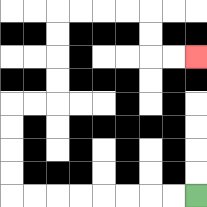{'start': '[8, 8]', 'end': '[8, 2]', 'path_directions': 'L,L,L,L,L,L,L,L,U,U,U,U,R,R,U,U,U,U,R,R,R,R,D,D,R,R', 'path_coordinates': '[[8, 8], [7, 8], [6, 8], [5, 8], [4, 8], [3, 8], [2, 8], [1, 8], [0, 8], [0, 7], [0, 6], [0, 5], [0, 4], [1, 4], [2, 4], [2, 3], [2, 2], [2, 1], [2, 0], [3, 0], [4, 0], [5, 0], [6, 0], [6, 1], [6, 2], [7, 2], [8, 2]]'}